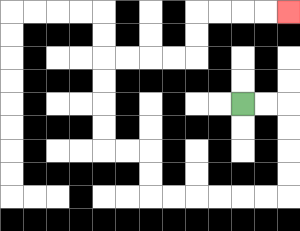{'start': '[10, 4]', 'end': '[12, 0]', 'path_directions': 'R,R,D,D,D,D,L,L,L,L,L,L,U,U,L,L,U,U,U,U,R,R,R,R,U,U,R,R,R,R', 'path_coordinates': '[[10, 4], [11, 4], [12, 4], [12, 5], [12, 6], [12, 7], [12, 8], [11, 8], [10, 8], [9, 8], [8, 8], [7, 8], [6, 8], [6, 7], [6, 6], [5, 6], [4, 6], [4, 5], [4, 4], [4, 3], [4, 2], [5, 2], [6, 2], [7, 2], [8, 2], [8, 1], [8, 0], [9, 0], [10, 0], [11, 0], [12, 0]]'}